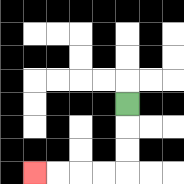{'start': '[5, 4]', 'end': '[1, 7]', 'path_directions': 'D,D,D,L,L,L,L', 'path_coordinates': '[[5, 4], [5, 5], [5, 6], [5, 7], [4, 7], [3, 7], [2, 7], [1, 7]]'}